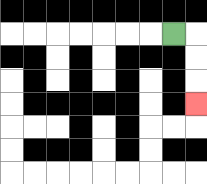{'start': '[7, 1]', 'end': '[8, 4]', 'path_directions': 'R,D,D,D', 'path_coordinates': '[[7, 1], [8, 1], [8, 2], [8, 3], [8, 4]]'}